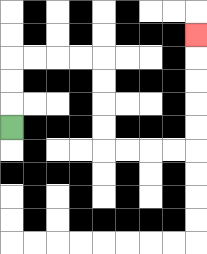{'start': '[0, 5]', 'end': '[8, 1]', 'path_directions': 'U,U,U,R,R,R,R,D,D,D,D,R,R,R,R,U,U,U,U,U', 'path_coordinates': '[[0, 5], [0, 4], [0, 3], [0, 2], [1, 2], [2, 2], [3, 2], [4, 2], [4, 3], [4, 4], [4, 5], [4, 6], [5, 6], [6, 6], [7, 6], [8, 6], [8, 5], [8, 4], [8, 3], [8, 2], [8, 1]]'}